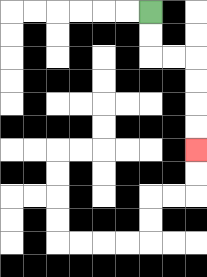{'start': '[6, 0]', 'end': '[8, 6]', 'path_directions': 'D,D,R,R,D,D,D,D', 'path_coordinates': '[[6, 0], [6, 1], [6, 2], [7, 2], [8, 2], [8, 3], [8, 4], [8, 5], [8, 6]]'}